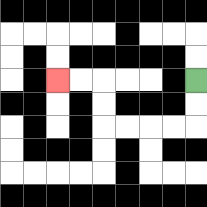{'start': '[8, 3]', 'end': '[2, 3]', 'path_directions': 'D,D,L,L,L,L,U,U,L,L', 'path_coordinates': '[[8, 3], [8, 4], [8, 5], [7, 5], [6, 5], [5, 5], [4, 5], [4, 4], [4, 3], [3, 3], [2, 3]]'}